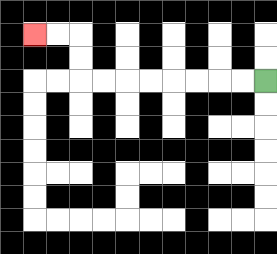{'start': '[11, 3]', 'end': '[1, 1]', 'path_directions': 'L,L,L,L,L,L,L,L,U,U,L,L', 'path_coordinates': '[[11, 3], [10, 3], [9, 3], [8, 3], [7, 3], [6, 3], [5, 3], [4, 3], [3, 3], [3, 2], [3, 1], [2, 1], [1, 1]]'}